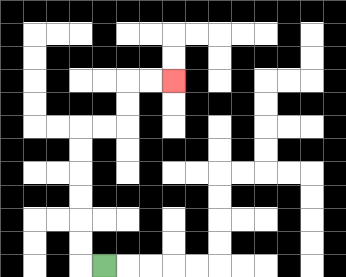{'start': '[4, 11]', 'end': '[7, 3]', 'path_directions': 'L,U,U,U,U,U,U,R,R,U,U,R,R', 'path_coordinates': '[[4, 11], [3, 11], [3, 10], [3, 9], [3, 8], [3, 7], [3, 6], [3, 5], [4, 5], [5, 5], [5, 4], [5, 3], [6, 3], [7, 3]]'}